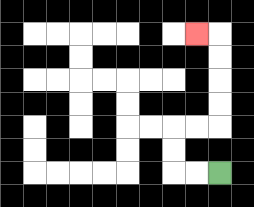{'start': '[9, 7]', 'end': '[8, 1]', 'path_directions': 'L,L,U,U,R,R,U,U,U,U,L', 'path_coordinates': '[[9, 7], [8, 7], [7, 7], [7, 6], [7, 5], [8, 5], [9, 5], [9, 4], [9, 3], [9, 2], [9, 1], [8, 1]]'}